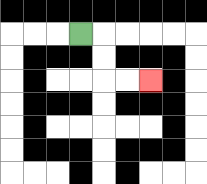{'start': '[3, 1]', 'end': '[6, 3]', 'path_directions': 'R,D,D,R,R', 'path_coordinates': '[[3, 1], [4, 1], [4, 2], [4, 3], [5, 3], [6, 3]]'}